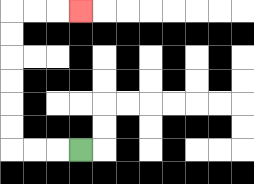{'start': '[3, 6]', 'end': '[3, 0]', 'path_directions': 'L,L,L,U,U,U,U,U,U,R,R,R', 'path_coordinates': '[[3, 6], [2, 6], [1, 6], [0, 6], [0, 5], [0, 4], [0, 3], [0, 2], [0, 1], [0, 0], [1, 0], [2, 0], [3, 0]]'}